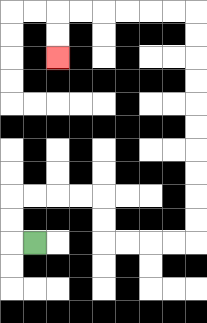{'start': '[1, 10]', 'end': '[2, 2]', 'path_directions': 'L,U,U,R,R,R,R,D,D,R,R,R,R,U,U,U,U,U,U,U,U,U,U,L,L,L,L,L,L,D,D', 'path_coordinates': '[[1, 10], [0, 10], [0, 9], [0, 8], [1, 8], [2, 8], [3, 8], [4, 8], [4, 9], [4, 10], [5, 10], [6, 10], [7, 10], [8, 10], [8, 9], [8, 8], [8, 7], [8, 6], [8, 5], [8, 4], [8, 3], [8, 2], [8, 1], [8, 0], [7, 0], [6, 0], [5, 0], [4, 0], [3, 0], [2, 0], [2, 1], [2, 2]]'}